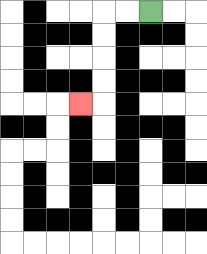{'start': '[6, 0]', 'end': '[3, 4]', 'path_directions': 'L,L,D,D,D,D,L', 'path_coordinates': '[[6, 0], [5, 0], [4, 0], [4, 1], [4, 2], [4, 3], [4, 4], [3, 4]]'}